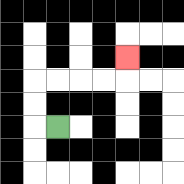{'start': '[2, 5]', 'end': '[5, 2]', 'path_directions': 'L,U,U,R,R,R,R,U', 'path_coordinates': '[[2, 5], [1, 5], [1, 4], [1, 3], [2, 3], [3, 3], [4, 3], [5, 3], [5, 2]]'}